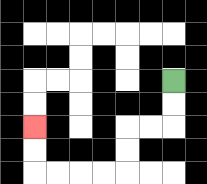{'start': '[7, 3]', 'end': '[1, 5]', 'path_directions': 'D,D,L,L,D,D,L,L,L,L,U,U', 'path_coordinates': '[[7, 3], [7, 4], [7, 5], [6, 5], [5, 5], [5, 6], [5, 7], [4, 7], [3, 7], [2, 7], [1, 7], [1, 6], [1, 5]]'}